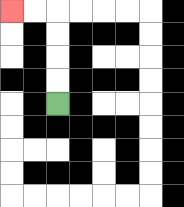{'start': '[2, 4]', 'end': '[0, 0]', 'path_directions': 'U,U,U,U,L,L', 'path_coordinates': '[[2, 4], [2, 3], [2, 2], [2, 1], [2, 0], [1, 0], [0, 0]]'}